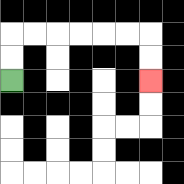{'start': '[0, 3]', 'end': '[6, 3]', 'path_directions': 'U,U,R,R,R,R,R,R,D,D', 'path_coordinates': '[[0, 3], [0, 2], [0, 1], [1, 1], [2, 1], [3, 1], [4, 1], [5, 1], [6, 1], [6, 2], [6, 3]]'}